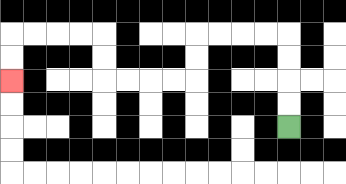{'start': '[12, 5]', 'end': '[0, 3]', 'path_directions': 'U,U,U,U,L,L,L,L,D,D,L,L,L,L,U,U,L,L,L,L,D,D', 'path_coordinates': '[[12, 5], [12, 4], [12, 3], [12, 2], [12, 1], [11, 1], [10, 1], [9, 1], [8, 1], [8, 2], [8, 3], [7, 3], [6, 3], [5, 3], [4, 3], [4, 2], [4, 1], [3, 1], [2, 1], [1, 1], [0, 1], [0, 2], [0, 3]]'}